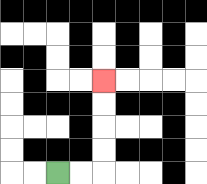{'start': '[2, 7]', 'end': '[4, 3]', 'path_directions': 'R,R,U,U,U,U', 'path_coordinates': '[[2, 7], [3, 7], [4, 7], [4, 6], [4, 5], [4, 4], [4, 3]]'}